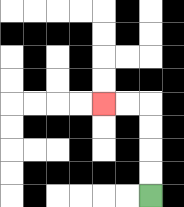{'start': '[6, 8]', 'end': '[4, 4]', 'path_directions': 'U,U,U,U,L,L', 'path_coordinates': '[[6, 8], [6, 7], [6, 6], [6, 5], [6, 4], [5, 4], [4, 4]]'}